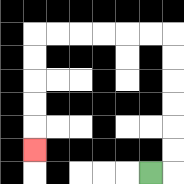{'start': '[6, 7]', 'end': '[1, 6]', 'path_directions': 'R,U,U,U,U,U,U,L,L,L,L,L,L,D,D,D,D,D', 'path_coordinates': '[[6, 7], [7, 7], [7, 6], [7, 5], [7, 4], [7, 3], [7, 2], [7, 1], [6, 1], [5, 1], [4, 1], [3, 1], [2, 1], [1, 1], [1, 2], [1, 3], [1, 4], [1, 5], [1, 6]]'}